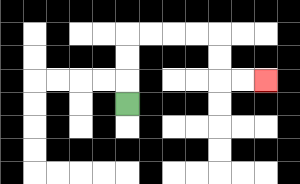{'start': '[5, 4]', 'end': '[11, 3]', 'path_directions': 'U,U,U,R,R,R,R,D,D,R,R', 'path_coordinates': '[[5, 4], [5, 3], [5, 2], [5, 1], [6, 1], [7, 1], [8, 1], [9, 1], [9, 2], [9, 3], [10, 3], [11, 3]]'}